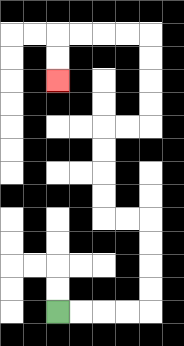{'start': '[2, 13]', 'end': '[2, 3]', 'path_directions': 'R,R,R,R,U,U,U,U,L,L,U,U,U,U,R,R,U,U,U,U,L,L,L,L,D,D', 'path_coordinates': '[[2, 13], [3, 13], [4, 13], [5, 13], [6, 13], [6, 12], [6, 11], [6, 10], [6, 9], [5, 9], [4, 9], [4, 8], [4, 7], [4, 6], [4, 5], [5, 5], [6, 5], [6, 4], [6, 3], [6, 2], [6, 1], [5, 1], [4, 1], [3, 1], [2, 1], [2, 2], [2, 3]]'}